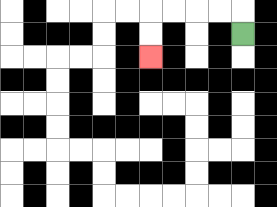{'start': '[10, 1]', 'end': '[6, 2]', 'path_directions': 'U,L,L,L,L,D,D', 'path_coordinates': '[[10, 1], [10, 0], [9, 0], [8, 0], [7, 0], [6, 0], [6, 1], [6, 2]]'}